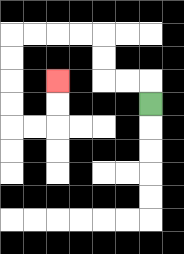{'start': '[6, 4]', 'end': '[2, 3]', 'path_directions': 'U,L,L,U,U,L,L,L,L,D,D,D,D,R,R,U,U', 'path_coordinates': '[[6, 4], [6, 3], [5, 3], [4, 3], [4, 2], [4, 1], [3, 1], [2, 1], [1, 1], [0, 1], [0, 2], [0, 3], [0, 4], [0, 5], [1, 5], [2, 5], [2, 4], [2, 3]]'}